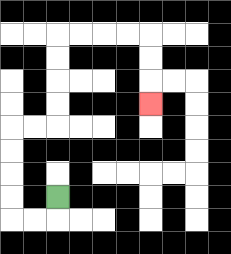{'start': '[2, 8]', 'end': '[6, 4]', 'path_directions': 'D,L,L,U,U,U,U,R,R,U,U,U,U,R,R,R,R,D,D,D', 'path_coordinates': '[[2, 8], [2, 9], [1, 9], [0, 9], [0, 8], [0, 7], [0, 6], [0, 5], [1, 5], [2, 5], [2, 4], [2, 3], [2, 2], [2, 1], [3, 1], [4, 1], [5, 1], [6, 1], [6, 2], [6, 3], [6, 4]]'}